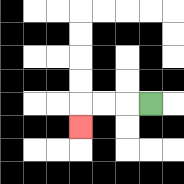{'start': '[6, 4]', 'end': '[3, 5]', 'path_directions': 'L,L,L,D', 'path_coordinates': '[[6, 4], [5, 4], [4, 4], [3, 4], [3, 5]]'}